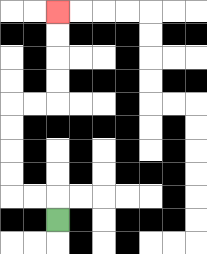{'start': '[2, 9]', 'end': '[2, 0]', 'path_directions': 'U,L,L,U,U,U,U,R,R,U,U,U,U', 'path_coordinates': '[[2, 9], [2, 8], [1, 8], [0, 8], [0, 7], [0, 6], [0, 5], [0, 4], [1, 4], [2, 4], [2, 3], [2, 2], [2, 1], [2, 0]]'}